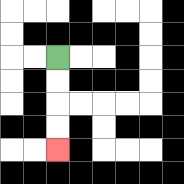{'start': '[2, 2]', 'end': '[2, 6]', 'path_directions': 'D,D,D,D', 'path_coordinates': '[[2, 2], [2, 3], [2, 4], [2, 5], [2, 6]]'}